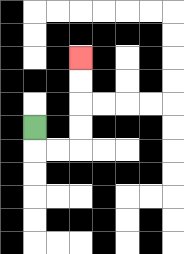{'start': '[1, 5]', 'end': '[3, 2]', 'path_directions': 'D,R,R,U,U,U,U', 'path_coordinates': '[[1, 5], [1, 6], [2, 6], [3, 6], [3, 5], [3, 4], [3, 3], [3, 2]]'}